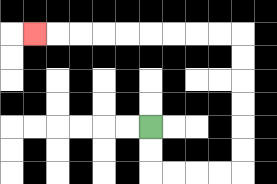{'start': '[6, 5]', 'end': '[1, 1]', 'path_directions': 'D,D,R,R,R,R,U,U,U,U,U,U,L,L,L,L,L,L,L,L,L', 'path_coordinates': '[[6, 5], [6, 6], [6, 7], [7, 7], [8, 7], [9, 7], [10, 7], [10, 6], [10, 5], [10, 4], [10, 3], [10, 2], [10, 1], [9, 1], [8, 1], [7, 1], [6, 1], [5, 1], [4, 1], [3, 1], [2, 1], [1, 1]]'}